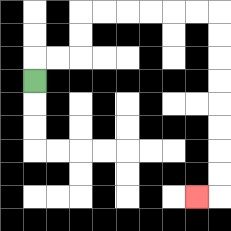{'start': '[1, 3]', 'end': '[8, 8]', 'path_directions': 'U,R,R,U,U,R,R,R,R,R,R,D,D,D,D,D,D,D,D,L', 'path_coordinates': '[[1, 3], [1, 2], [2, 2], [3, 2], [3, 1], [3, 0], [4, 0], [5, 0], [6, 0], [7, 0], [8, 0], [9, 0], [9, 1], [9, 2], [9, 3], [9, 4], [9, 5], [9, 6], [9, 7], [9, 8], [8, 8]]'}